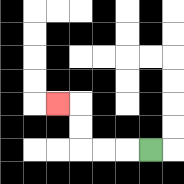{'start': '[6, 6]', 'end': '[2, 4]', 'path_directions': 'L,L,L,U,U,L', 'path_coordinates': '[[6, 6], [5, 6], [4, 6], [3, 6], [3, 5], [3, 4], [2, 4]]'}